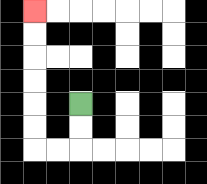{'start': '[3, 4]', 'end': '[1, 0]', 'path_directions': 'D,D,L,L,U,U,U,U,U,U', 'path_coordinates': '[[3, 4], [3, 5], [3, 6], [2, 6], [1, 6], [1, 5], [1, 4], [1, 3], [1, 2], [1, 1], [1, 0]]'}